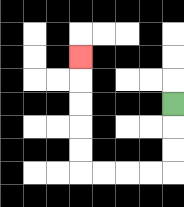{'start': '[7, 4]', 'end': '[3, 2]', 'path_directions': 'D,D,D,L,L,L,L,U,U,U,U,U', 'path_coordinates': '[[7, 4], [7, 5], [7, 6], [7, 7], [6, 7], [5, 7], [4, 7], [3, 7], [3, 6], [3, 5], [3, 4], [3, 3], [3, 2]]'}